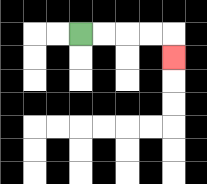{'start': '[3, 1]', 'end': '[7, 2]', 'path_directions': 'R,R,R,R,D', 'path_coordinates': '[[3, 1], [4, 1], [5, 1], [6, 1], [7, 1], [7, 2]]'}